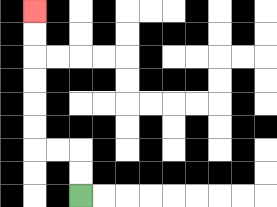{'start': '[3, 8]', 'end': '[1, 0]', 'path_directions': 'U,U,L,L,U,U,U,U,U,U', 'path_coordinates': '[[3, 8], [3, 7], [3, 6], [2, 6], [1, 6], [1, 5], [1, 4], [1, 3], [1, 2], [1, 1], [1, 0]]'}